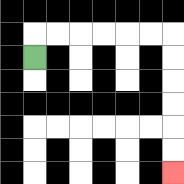{'start': '[1, 2]', 'end': '[7, 7]', 'path_directions': 'U,R,R,R,R,R,R,D,D,D,D,D,D', 'path_coordinates': '[[1, 2], [1, 1], [2, 1], [3, 1], [4, 1], [5, 1], [6, 1], [7, 1], [7, 2], [7, 3], [7, 4], [7, 5], [7, 6], [7, 7]]'}